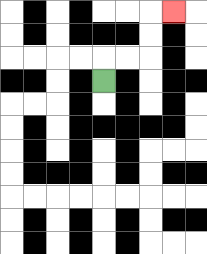{'start': '[4, 3]', 'end': '[7, 0]', 'path_directions': 'U,R,R,U,U,R', 'path_coordinates': '[[4, 3], [4, 2], [5, 2], [6, 2], [6, 1], [6, 0], [7, 0]]'}